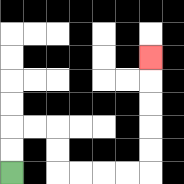{'start': '[0, 7]', 'end': '[6, 2]', 'path_directions': 'U,U,R,R,D,D,R,R,R,R,U,U,U,U,U', 'path_coordinates': '[[0, 7], [0, 6], [0, 5], [1, 5], [2, 5], [2, 6], [2, 7], [3, 7], [4, 7], [5, 7], [6, 7], [6, 6], [6, 5], [6, 4], [6, 3], [6, 2]]'}